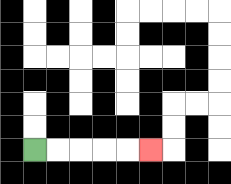{'start': '[1, 6]', 'end': '[6, 6]', 'path_directions': 'R,R,R,R,R', 'path_coordinates': '[[1, 6], [2, 6], [3, 6], [4, 6], [5, 6], [6, 6]]'}